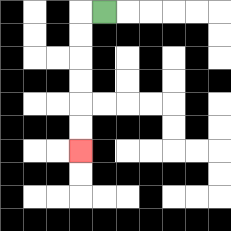{'start': '[4, 0]', 'end': '[3, 6]', 'path_directions': 'L,D,D,D,D,D,D', 'path_coordinates': '[[4, 0], [3, 0], [3, 1], [3, 2], [3, 3], [3, 4], [3, 5], [3, 6]]'}